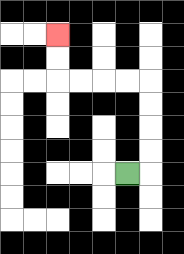{'start': '[5, 7]', 'end': '[2, 1]', 'path_directions': 'R,U,U,U,U,L,L,L,L,U,U', 'path_coordinates': '[[5, 7], [6, 7], [6, 6], [6, 5], [6, 4], [6, 3], [5, 3], [4, 3], [3, 3], [2, 3], [2, 2], [2, 1]]'}